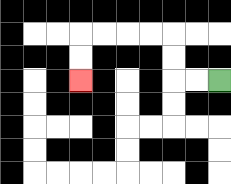{'start': '[9, 3]', 'end': '[3, 3]', 'path_directions': 'L,L,U,U,L,L,L,L,D,D', 'path_coordinates': '[[9, 3], [8, 3], [7, 3], [7, 2], [7, 1], [6, 1], [5, 1], [4, 1], [3, 1], [3, 2], [3, 3]]'}